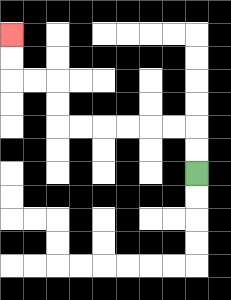{'start': '[8, 7]', 'end': '[0, 1]', 'path_directions': 'U,U,L,L,L,L,L,L,U,U,L,L,U,U', 'path_coordinates': '[[8, 7], [8, 6], [8, 5], [7, 5], [6, 5], [5, 5], [4, 5], [3, 5], [2, 5], [2, 4], [2, 3], [1, 3], [0, 3], [0, 2], [0, 1]]'}